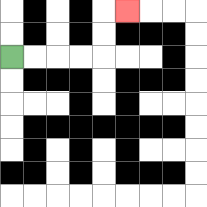{'start': '[0, 2]', 'end': '[5, 0]', 'path_directions': 'R,R,R,R,U,U,R', 'path_coordinates': '[[0, 2], [1, 2], [2, 2], [3, 2], [4, 2], [4, 1], [4, 0], [5, 0]]'}